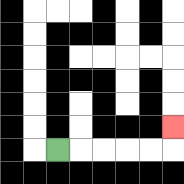{'start': '[2, 6]', 'end': '[7, 5]', 'path_directions': 'R,R,R,R,R,U', 'path_coordinates': '[[2, 6], [3, 6], [4, 6], [5, 6], [6, 6], [7, 6], [7, 5]]'}